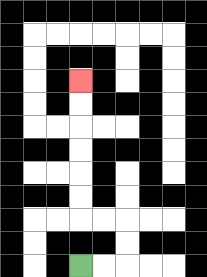{'start': '[3, 11]', 'end': '[3, 3]', 'path_directions': 'R,R,U,U,L,L,U,U,U,U,U,U', 'path_coordinates': '[[3, 11], [4, 11], [5, 11], [5, 10], [5, 9], [4, 9], [3, 9], [3, 8], [3, 7], [3, 6], [3, 5], [3, 4], [3, 3]]'}